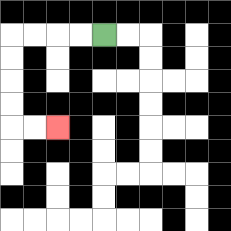{'start': '[4, 1]', 'end': '[2, 5]', 'path_directions': 'L,L,L,L,D,D,D,D,R,R', 'path_coordinates': '[[4, 1], [3, 1], [2, 1], [1, 1], [0, 1], [0, 2], [0, 3], [0, 4], [0, 5], [1, 5], [2, 5]]'}